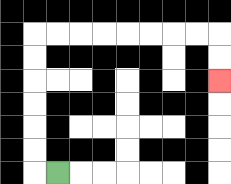{'start': '[2, 7]', 'end': '[9, 3]', 'path_directions': 'L,U,U,U,U,U,U,R,R,R,R,R,R,R,R,D,D', 'path_coordinates': '[[2, 7], [1, 7], [1, 6], [1, 5], [1, 4], [1, 3], [1, 2], [1, 1], [2, 1], [3, 1], [4, 1], [5, 1], [6, 1], [7, 1], [8, 1], [9, 1], [9, 2], [9, 3]]'}